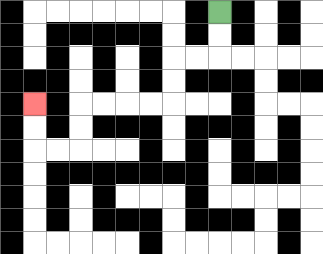{'start': '[9, 0]', 'end': '[1, 4]', 'path_directions': 'D,D,L,L,D,D,L,L,L,L,D,D,L,L,U,U', 'path_coordinates': '[[9, 0], [9, 1], [9, 2], [8, 2], [7, 2], [7, 3], [7, 4], [6, 4], [5, 4], [4, 4], [3, 4], [3, 5], [3, 6], [2, 6], [1, 6], [1, 5], [1, 4]]'}